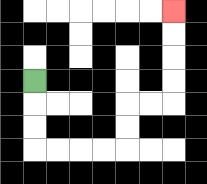{'start': '[1, 3]', 'end': '[7, 0]', 'path_directions': 'D,D,D,R,R,R,R,U,U,R,R,U,U,U,U', 'path_coordinates': '[[1, 3], [1, 4], [1, 5], [1, 6], [2, 6], [3, 6], [4, 6], [5, 6], [5, 5], [5, 4], [6, 4], [7, 4], [7, 3], [7, 2], [7, 1], [7, 0]]'}